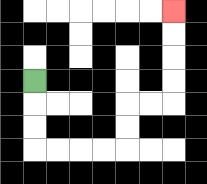{'start': '[1, 3]', 'end': '[7, 0]', 'path_directions': 'D,D,D,R,R,R,R,U,U,R,R,U,U,U,U', 'path_coordinates': '[[1, 3], [1, 4], [1, 5], [1, 6], [2, 6], [3, 6], [4, 6], [5, 6], [5, 5], [5, 4], [6, 4], [7, 4], [7, 3], [7, 2], [7, 1], [7, 0]]'}